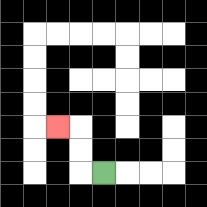{'start': '[4, 7]', 'end': '[2, 5]', 'path_directions': 'L,U,U,L', 'path_coordinates': '[[4, 7], [3, 7], [3, 6], [3, 5], [2, 5]]'}